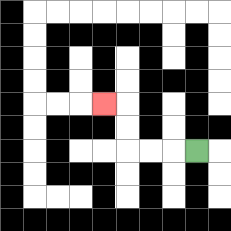{'start': '[8, 6]', 'end': '[4, 4]', 'path_directions': 'L,L,L,U,U,L', 'path_coordinates': '[[8, 6], [7, 6], [6, 6], [5, 6], [5, 5], [5, 4], [4, 4]]'}